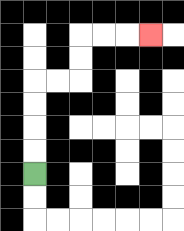{'start': '[1, 7]', 'end': '[6, 1]', 'path_directions': 'U,U,U,U,R,R,U,U,R,R,R', 'path_coordinates': '[[1, 7], [1, 6], [1, 5], [1, 4], [1, 3], [2, 3], [3, 3], [3, 2], [3, 1], [4, 1], [5, 1], [6, 1]]'}